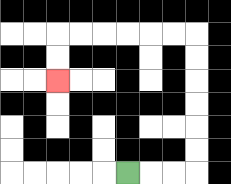{'start': '[5, 7]', 'end': '[2, 3]', 'path_directions': 'R,R,R,U,U,U,U,U,U,L,L,L,L,L,L,D,D', 'path_coordinates': '[[5, 7], [6, 7], [7, 7], [8, 7], [8, 6], [8, 5], [8, 4], [8, 3], [8, 2], [8, 1], [7, 1], [6, 1], [5, 1], [4, 1], [3, 1], [2, 1], [2, 2], [2, 3]]'}